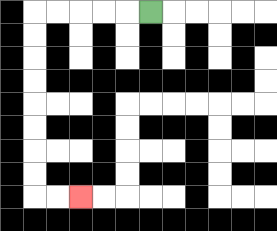{'start': '[6, 0]', 'end': '[3, 8]', 'path_directions': 'L,L,L,L,L,D,D,D,D,D,D,D,D,R,R', 'path_coordinates': '[[6, 0], [5, 0], [4, 0], [3, 0], [2, 0], [1, 0], [1, 1], [1, 2], [1, 3], [1, 4], [1, 5], [1, 6], [1, 7], [1, 8], [2, 8], [3, 8]]'}